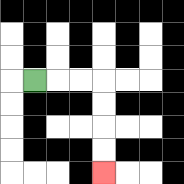{'start': '[1, 3]', 'end': '[4, 7]', 'path_directions': 'R,R,R,D,D,D,D', 'path_coordinates': '[[1, 3], [2, 3], [3, 3], [4, 3], [4, 4], [4, 5], [4, 6], [4, 7]]'}